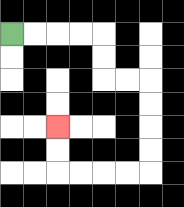{'start': '[0, 1]', 'end': '[2, 5]', 'path_directions': 'R,R,R,R,D,D,R,R,D,D,D,D,L,L,L,L,U,U', 'path_coordinates': '[[0, 1], [1, 1], [2, 1], [3, 1], [4, 1], [4, 2], [4, 3], [5, 3], [6, 3], [6, 4], [6, 5], [6, 6], [6, 7], [5, 7], [4, 7], [3, 7], [2, 7], [2, 6], [2, 5]]'}